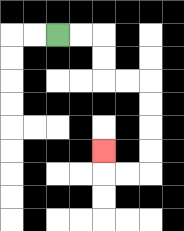{'start': '[2, 1]', 'end': '[4, 6]', 'path_directions': 'R,R,D,D,R,R,D,D,D,D,L,L,U', 'path_coordinates': '[[2, 1], [3, 1], [4, 1], [4, 2], [4, 3], [5, 3], [6, 3], [6, 4], [6, 5], [6, 6], [6, 7], [5, 7], [4, 7], [4, 6]]'}